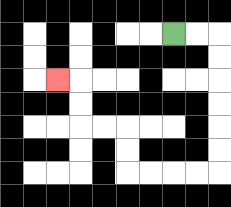{'start': '[7, 1]', 'end': '[2, 3]', 'path_directions': 'R,R,D,D,D,D,D,D,L,L,L,L,U,U,L,L,U,U,L', 'path_coordinates': '[[7, 1], [8, 1], [9, 1], [9, 2], [9, 3], [9, 4], [9, 5], [9, 6], [9, 7], [8, 7], [7, 7], [6, 7], [5, 7], [5, 6], [5, 5], [4, 5], [3, 5], [3, 4], [3, 3], [2, 3]]'}